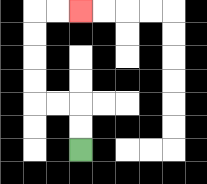{'start': '[3, 6]', 'end': '[3, 0]', 'path_directions': 'U,U,L,L,U,U,U,U,R,R', 'path_coordinates': '[[3, 6], [3, 5], [3, 4], [2, 4], [1, 4], [1, 3], [1, 2], [1, 1], [1, 0], [2, 0], [3, 0]]'}